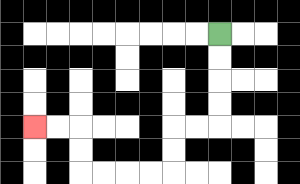{'start': '[9, 1]', 'end': '[1, 5]', 'path_directions': 'D,D,D,D,L,L,D,D,L,L,L,L,U,U,L,L', 'path_coordinates': '[[9, 1], [9, 2], [9, 3], [9, 4], [9, 5], [8, 5], [7, 5], [7, 6], [7, 7], [6, 7], [5, 7], [4, 7], [3, 7], [3, 6], [3, 5], [2, 5], [1, 5]]'}